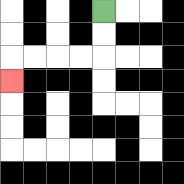{'start': '[4, 0]', 'end': '[0, 3]', 'path_directions': 'D,D,L,L,L,L,D', 'path_coordinates': '[[4, 0], [4, 1], [4, 2], [3, 2], [2, 2], [1, 2], [0, 2], [0, 3]]'}